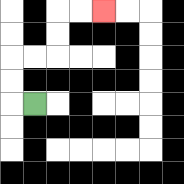{'start': '[1, 4]', 'end': '[4, 0]', 'path_directions': 'L,U,U,R,R,U,U,R,R', 'path_coordinates': '[[1, 4], [0, 4], [0, 3], [0, 2], [1, 2], [2, 2], [2, 1], [2, 0], [3, 0], [4, 0]]'}